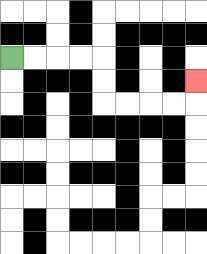{'start': '[0, 2]', 'end': '[8, 3]', 'path_directions': 'R,R,R,R,D,D,R,R,R,R,U', 'path_coordinates': '[[0, 2], [1, 2], [2, 2], [3, 2], [4, 2], [4, 3], [4, 4], [5, 4], [6, 4], [7, 4], [8, 4], [8, 3]]'}